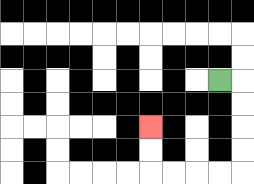{'start': '[9, 3]', 'end': '[6, 5]', 'path_directions': 'R,D,D,D,D,L,L,L,L,U,U', 'path_coordinates': '[[9, 3], [10, 3], [10, 4], [10, 5], [10, 6], [10, 7], [9, 7], [8, 7], [7, 7], [6, 7], [6, 6], [6, 5]]'}